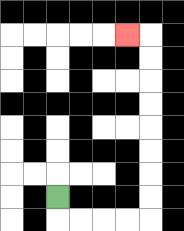{'start': '[2, 8]', 'end': '[5, 1]', 'path_directions': 'D,R,R,R,R,U,U,U,U,U,U,U,U,L', 'path_coordinates': '[[2, 8], [2, 9], [3, 9], [4, 9], [5, 9], [6, 9], [6, 8], [6, 7], [6, 6], [6, 5], [6, 4], [6, 3], [6, 2], [6, 1], [5, 1]]'}